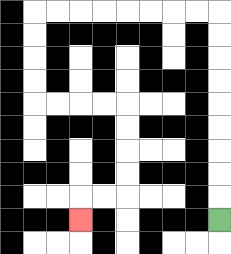{'start': '[9, 9]', 'end': '[3, 9]', 'path_directions': 'U,U,U,U,U,U,U,U,U,L,L,L,L,L,L,L,L,D,D,D,D,R,R,R,R,D,D,D,D,L,L,D', 'path_coordinates': '[[9, 9], [9, 8], [9, 7], [9, 6], [9, 5], [9, 4], [9, 3], [9, 2], [9, 1], [9, 0], [8, 0], [7, 0], [6, 0], [5, 0], [4, 0], [3, 0], [2, 0], [1, 0], [1, 1], [1, 2], [1, 3], [1, 4], [2, 4], [3, 4], [4, 4], [5, 4], [5, 5], [5, 6], [5, 7], [5, 8], [4, 8], [3, 8], [3, 9]]'}